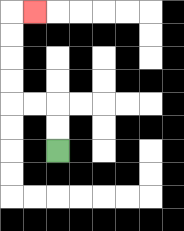{'start': '[2, 6]', 'end': '[1, 0]', 'path_directions': 'U,U,L,L,U,U,U,U,R', 'path_coordinates': '[[2, 6], [2, 5], [2, 4], [1, 4], [0, 4], [0, 3], [0, 2], [0, 1], [0, 0], [1, 0]]'}